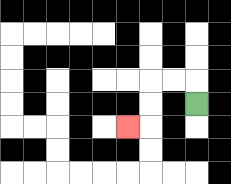{'start': '[8, 4]', 'end': '[5, 5]', 'path_directions': 'U,L,L,D,D,L', 'path_coordinates': '[[8, 4], [8, 3], [7, 3], [6, 3], [6, 4], [6, 5], [5, 5]]'}